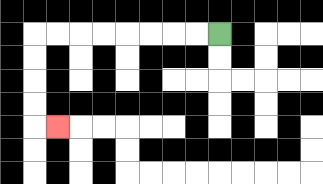{'start': '[9, 1]', 'end': '[2, 5]', 'path_directions': 'L,L,L,L,L,L,L,L,D,D,D,D,R', 'path_coordinates': '[[9, 1], [8, 1], [7, 1], [6, 1], [5, 1], [4, 1], [3, 1], [2, 1], [1, 1], [1, 2], [1, 3], [1, 4], [1, 5], [2, 5]]'}